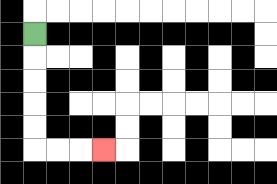{'start': '[1, 1]', 'end': '[4, 6]', 'path_directions': 'D,D,D,D,D,R,R,R', 'path_coordinates': '[[1, 1], [1, 2], [1, 3], [1, 4], [1, 5], [1, 6], [2, 6], [3, 6], [4, 6]]'}